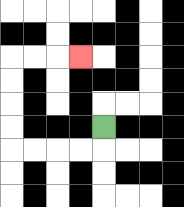{'start': '[4, 5]', 'end': '[3, 2]', 'path_directions': 'D,L,L,L,L,U,U,U,U,R,R,R', 'path_coordinates': '[[4, 5], [4, 6], [3, 6], [2, 6], [1, 6], [0, 6], [0, 5], [0, 4], [0, 3], [0, 2], [1, 2], [2, 2], [3, 2]]'}